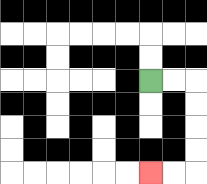{'start': '[6, 3]', 'end': '[6, 7]', 'path_directions': 'R,R,D,D,D,D,L,L', 'path_coordinates': '[[6, 3], [7, 3], [8, 3], [8, 4], [8, 5], [8, 6], [8, 7], [7, 7], [6, 7]]'}